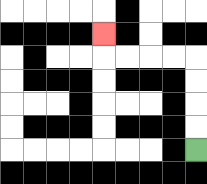{'start': '[8, 6]', 'end': '[4, 1]', 'path_directions': 'U,U,U,U,L,L,L,L,U', 'path_coordinates': '[[8, 6], [8, 5], [8, 4], [8, 3], [8, 2], [7, 2], [6, 2], [5, 2], [4, 2], [4, 1]]'}